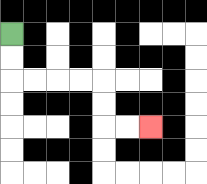{'start': '[0, 1]', 'end': '[6, 5]', 'path_directions': 'D,D,R,R,R,R,D,D,R,R', 'path_coordinates': '[[0, 1], [0, 2], [0, 3], [1, 3], [2, 3], [3, 3], [4, 3], [4, 4], [4, 5], [5, 5], [6, 5]]'}